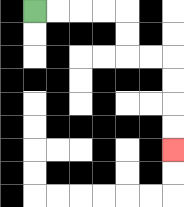{'start': '[1, 0]', 'end': '[7, 6]', 'path_directions': 'R,R,R,R,D,D,R,R,D,D,D,D', 'path_coordinates': '[[1, 0], [2, 0], [3, 0], [4, 0], [5, 0], [5, 1], [5, 2], [6, 2], [7, 2], [7, 3], [7, 4], [7, 5], [7, 6]]'}